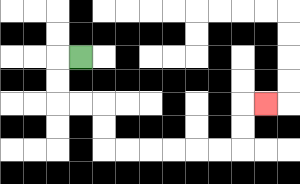{'start': '[3, 2]', 'end': '[11, 4]', 'path_directions': 'L,D,D,R,R,D,D,R,R,R,R,R,R,U,U,R', 'path_coordinates': '[[3, 2], [2, 2], [2, 3], [2, 4], [3, 4], [4, 4], [4, 5], [4, 6], [5, 6], [6, 6], [7, 6], [8, 6], [9, 6], [10, 6], [10, 5], [10, 4], [11, 4]]'}